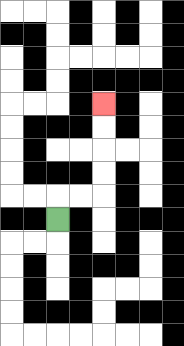{'start': '[2, 9]', 'end': '[4, 4]', 'path_directions': 'U,R,R,U,U,U,U', 'path_coordinates': '[[2, 9], [2, 8], [3, 8], [4, 8], [4, 7], [4, 6], [4, 5], [4, 4]]'}